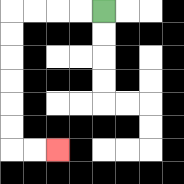{'start': '[4, 0]', 'end': '[2, 6]', 'path_directions': 'L,L,L,L,D,D,D,D,D,D,R,R', 'path_coordinates': '[[4, 0], [3, 0], [2, 0], [1, 0], [0, 0], [0, 1], [0, 2], [0, 3], [0, 4], [0, 5], [0, 6], [1, 6], [2, 6]]'}